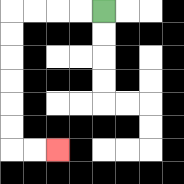{'start': '[4, 0]', 'end': '[2, 6]', 'path_directions': 'L,L,L,L,D,D,D,D,D,D,R,R', 'path_coordinates': '[[4, 0], [3, 0], [2, 0], [1, 0], [0, 0], [0, 1], [0, 2], [0, 3], [0, 4], [0, 5], [0, 6], [1, 6], [2, 6]]'}